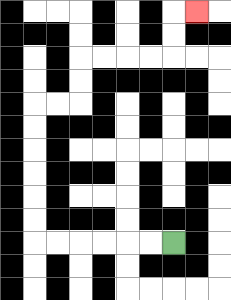{'start': '[7, 10]', 'end': '[8, 0]', 'path_directions': 'L,L,L,L,L,L,U,U,U,U,U,U,R,R,U,U,R,R,R,R,U,U,R', 'path_coordinates': '[[7, 10], [6, 10], [5, 10], [4, 10], [3, 10], [2, 10], [1, 10], [1, 9], [1, 8], [1, 7], [1, 6], [1, 5], [1, 4], [2, 4], [3, 4], [3, 3], [3, 2], [4, 2], [5, 2], [6, 2], [7, 2], [7, 1], [7, 0], [8, 0]]'}